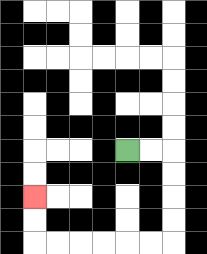{'start': '[5, 6]', 'end': '[1, 8]', 'path_directions': 'R,R,D,D,D,D,L,L,L,L,L,L,U,U', 'path_coordinates': '[[5, 6], [6, 6], [7, 6], [7, 7], [7, 8], [7, 9], [7, 10], [6, 10], [5, 10], [4, 10], [3, 10], [2, 10], [1, 10], [1, 9], [1, 8]]'}